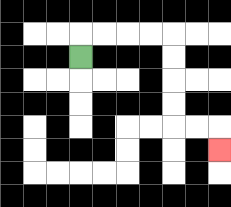{'start': '[3, 2]', 'end': '[9, 6]', 'path_directions': 'U,R,R,R,R,D,D,D,D,R,R,D', 'path_coordinates': '[[3, 2], [3, 1], [4, 1], [5, 1], [6, 1], [7, 1], [7, 2], [7, 3], [7, 4], [7, 5], [8, 5], [9, 5], [9, 6]]'}